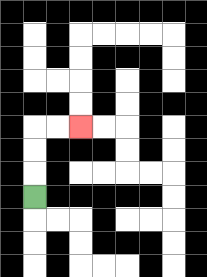{'start': '[1, 8]', 'end': '[3, 5]', 'path_directions': 'U,U,U,R,R', 'path_coordinates': '[[1, 8], [1, 7], [1, 6], [1, 5], [2, 5], [3, 5]]'}